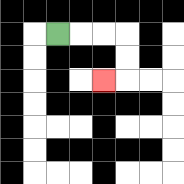{'start': '[2, 1]', 'end': '[4, 3]', 'path_directions': 'R,R,R,D,D,L', 'path_coordinates': '[[2, 1], [3, 1], [4, 1], [5, 1], [5, 2], [5, 3], [4, 3]]'}